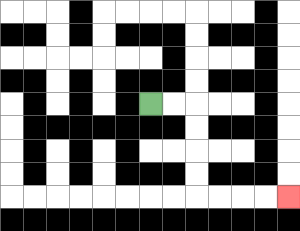{'start': '[6, 4]', 'end': '[12, 8]', 'path_directions': 'R,R,D,D,D,D,R,R,R,R', 'path_coordinates': '[[6, 4], [7, 4], [8, 4], [8, 5], [8, 6], [8, 7], [8, 8], [9, 8], [10, 8], [11, 8], [12, 8]]'}